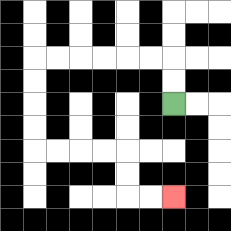{'start': '[7, 4]', 'end': '[7, 8]', 'path_directions': 'U,U,L,L,L,L,L,L,D,D,D,D,R,R,R,R,D,D,R,R', 'path_coordinates': '[[7, 4], [7, 3], [7, 2], [6, 2], [5, 2], [4, 2], [3, 2], [2, 2], [1, 2], [1, 3], [1, 4], [1, 5], [1, 6], [2, 6], [3, 6], [4, 6], [5, 6], [5, 7], [5, 8], [6, 8], [7, 8]]'}